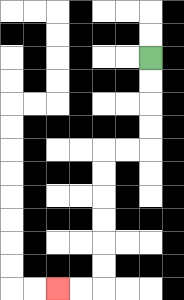{'start': '[6, 2]', 'end': '[2, 12]', 'path_directions': 'D,D,D,D,L,L,D,D,D,D,D,D,L,L', 'path_coordinates': '[[6, 2], [6, 3], [6, 4], [6, 5], [6, 6], [5, 6], [4, 6], [4, 7], [4, 8], [4, 9], [4, 10], [4, 11], [4, 12], [3, 12], [2, 12]]'}